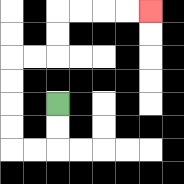{'start': '[2, 4]', 'end': '[6, 0]', 'path_directions': 'D,D,L,L,U,U,U,U,R,R,U,U,R,R,R,R', 'path_coordinates': '[[2, 4], [2, 5], [2, 6], [1, 6], [0, 6], [0, 5], [0, 4], [0, 3], [0, 2], [1, 2], [2, 2], [2, 1], [2, 0], [3, 0], [4, 0], [5, 0], [6, 0]]'}